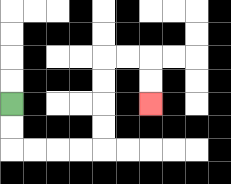{'start': '[0, 4]', 'end': '[6, 4]', 'path_directions': 'D,D,R,R,R,R,U,U,U,U,R,R,D,D', 'path_coordinates': '[[0, 4], [0, 5], [0, 6], [1, 6], [2, 6], [3, 6], [4, 6], [4, 5], [4, 4], [4, 3], [4, 2], [5, 2], [6, 2], [6, 3], [6, 4]]'}